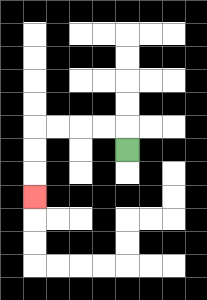{'start': '[5, 6]', 'end': '[1, 8]', 'path_directions': 'U,L,L,L,L,D,D,D', 'path_coordinates': '[[5, 6], [5, 5], [4, 5], [3, 5], [2, 5], [1, 5], [1, 6], [1, 7], [1, 8]]'}